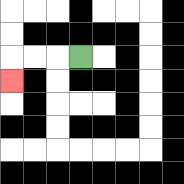{'start': '[3, 2]', 'end': '[0, 3]', 'path_directions': 'L,L,L,D', 'path_coordinates': '[[3, 2], [2, 2], [1, 2], [0, 2], [0, 3]]'}